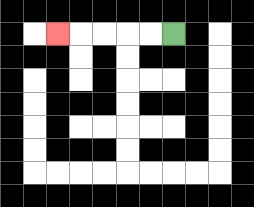{'start': '[7, 1]', 'end': '[2, 1]', 'path_directions': 'L,L,L,L,L', 'path_coordinates': '[[7, 1], [6, 1], [5, 1], [4, 1], [3, 1], [2, 1]]'}